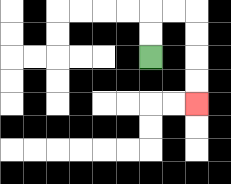{'start': '[6, 2]', 'end': '[8, 4]', 'path_directions': 'U,U,R,R,D,D,D,D', 'path_coordinates': '[[6, 2], [6, 1], [6, 0], [7, 0], [8, 0], [8, 1], [8, 2], [8, 3], [8, 4]]'}